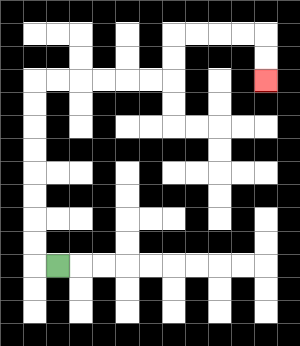{'start': '[2, 11]', 'end': '[11, 3]', 'path_directions': 'L,U,U,U,U,U,U,U,U,R,R,R,R,R,R,U,U,R,R,R,R,D,D', 'path_coordinates': '[[2, 11], [1, 11], [1, 10], [1, 9], [1, 8], [1, 7], [1, 6], [1, 5], [1, 4], [1, 3], [2, 3], [3, 3], [4, 3], [5, 3], [6, 3], [7, 3], [7, 2], [7, 1], [8, 1], [9, 1], [10, 1], [11, 1], [11, 2], [11, 3]]'}